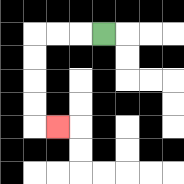{'start': '[4, 1]', 'end': '[2, 5]', 'path_directions': 'L,L,L,D,D,D,D,R', 'path_coordinates': '[[4, 1], [3, 1], [2, 1], [1, 1], [1, 2], [1, 3], [1, 4], [1, 5], [2, 5]]'}